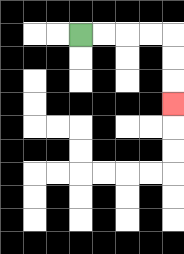{'start': '[3, 1]', 'end': '[7, 4]', 'path_directions': 'R,R,R,R,D,D,D', 'path_coordinates': '[[3, 1], [4, 1], [5, 1], [6, 1], [7, 1], [7, 2], [7, 3], [7, 4]]'}